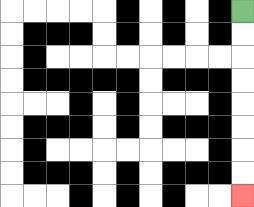{'start': '[10, 0]', 'end': '[10, 8]', 'path_directions': 'D,D,D,D,D,D,D,D', 'path_coordinates': '[[10, 0], [10, 1], [10, 2], [10, 3], [10, 4], [10, 5], [10, 6], [10, 7], [10, 8]]'}